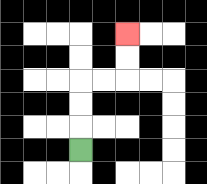{'start': '[3, 6]', 'end': '[5, 1]', 'path_directions': 'U,U,U,R,R,U,U', 'path_coordinates': '[[3, 6], [3, 5], [3, 4], [3, 3], [4, 3], [5, 3], [5, 2], [5, 1]]'}